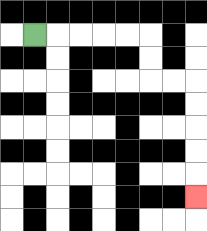{'start': '[1, 1]', 'end': '[8, 8]', 'path_directions': 'R,R,R,R,R,D,D,R,R,D,D,D,D,D', 'path_coordinates': '[[1, 1], [2, 1], [3, 1], [4, 1], [5, 1], [6, 1], [6, 2], [6, 3], [7, 3], [8, 3], [8, 4], [8, 5], [8, 6], [8, 7], [8, 8]]'}